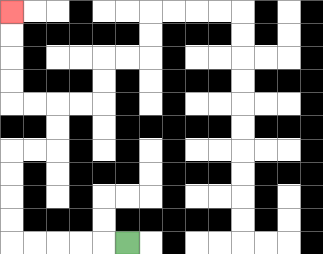{'start': '[5, 10]', 'end': '[0, 0]', 'path_directions': 'L,L,L,L,L,U,U,U,U,R,R,U,U,L,L,U,U,U,U', 'path_coordinates': '[[5, 10], [4, 10], [3, 10], [2, 10], [1, 10], [0, 10], [0, 9], [0, 8], [0, 7], [0, 6], [1, 6], [2, 6], [2, 5], [2, 4], [1, 4], [0, 4], [0, 3], [0, 2], [0, 1], [0, 0]]'}